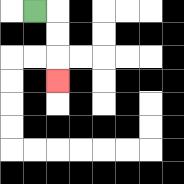{'start': '[1, 0]', 'end': '[2, 3]', 'path_directions': 'R,D,D,D', 'path_coordinates': '[[1, 0], [2, 0], [2, 1], [2, 2], [2, 3]]'}